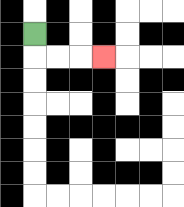{'start': '[1, 1]', 'end': '[4, 2]', 'path_directions': 'D,R,R,R', 'path_coordinates': '[[1, 1], [1, 2], [2, 2], [3, 2], [4, 2]]'}